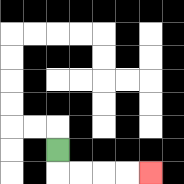{'start': '[2, 6]', 'end': '[6, 7]', 'path_directions': 'D,R,R,R,R', 'path_coordinates': '[[2, 6], [2, 7], [3, 7], [4, 7], [5, 7], [6, 7]]'}